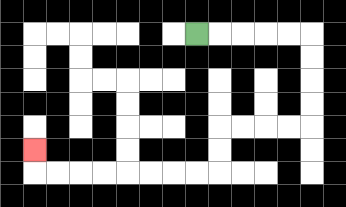{'start': '[8, 1]', 'end': '[1, 6]', 'path_directions': 'R,R,R,R,R,D,D,D,D,L,L,L,L,D,D,L,L,L,L,L,L,L,L,U', 'path_coordinates': '[[8, 1], [9, 1], [10, 1], [11, 1], [12, 1], [13, 1], [13, 2], [13, 3], [13, 4], [13, 5], [12, 5], [11, 5], [10, 5], [9, 5], [9, 6], [9, 7], [8, 7], [7, 7], [6, 7], [5, 7], [4, 7], [3, 7], [2, 7], [1, 7], [1, 6]]'}